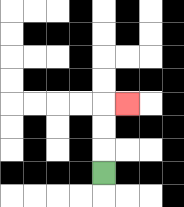{'start': '[4, 7]', 'end': '[5, 4]', 'path_directions': 'U,U,U,R', 'path_coordinates': '[[4, 7], [4, 6], [4, 5], [4, 4], [5, 4]]'}